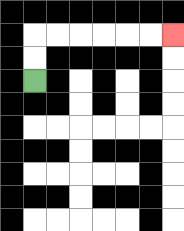{'start': '[1, 3]', 'end': '[7, 1]', 'path_directions': 'U,U,R,R,R,R,R,R', 'path_coordinates': '[[1, 3], [1, 2], [1, 1], [2, 1], [3, 1], [4, 1], [5, 1], [6, 1], [7, 1]]'}